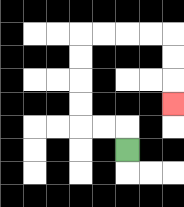{'start': '[5, 6]', 'end': '[7, 4]', 'path_directions': 'U,L,L,U,U,U,U,R,R,R,R,D,D,D', 'path_coordinates': '[[5, 6], [5, 5], [4, 5], [3, 5], [3, 4], [3, 3], [3, 2], [3, 1], [4, 1], [5, 1], [6, 1], [7, 1], [7, 2], [7, 3], [7, 4]]'}